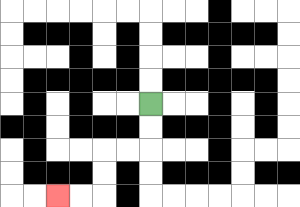{'start': '[6, 4]', 'end': '[2, 8]', 'path_directions': 'D,D,L,L,D,D,L,L', 'path_coordinates': '[[6, 4], [6, 5], [6, 6], [5, 6], [4, 6], [4, 7], [4, 8], [3, 8], [2, 8]]'}